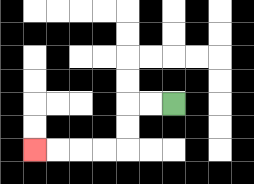{'start': '[7, 4]', 'end': '[1, 6]', 'path_directions': 'L,L,D,D,L,L,L,L', 'path_coordinates': '[[7, 4], [6, 4], [5, 4], [5, 5], [5, 6], [4, 6], [3, 6], [2, 6], [1, 6]]'}